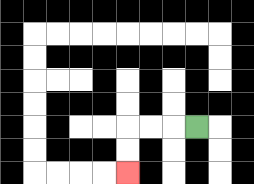{'start': '[8, 5]', 'end': '[5, 7]', 'path_directions': 'L,L,L,D,D', 'path_coordinates': '[[8, 5], [7, 5], [6, 5], [5, 5], [5, 6], [5, 7]]'}